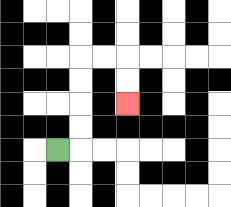{'start': '[2, 6]', 'end': '[5, 4]', 'path_directions': 'R,U,U,U,U,R,R,D,D', 'path_coordinates': '[[2, 6], [3, 6], [3, 5], [3, 4], [3, 3], [3, 2], [4, 2], [5, 2], [5, 3], [5, 4]]'}